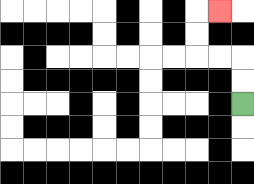{'start': '[10, 4]', 'end': '[9, 0]', 'path_directions': 'U,U,L,L,U,U,R', 'path_coordinates': '[[10, 4], [10, 3], [10, 2], [9, 2], [8, 2], [8, 1], [8, 0], [9, 0]]'}